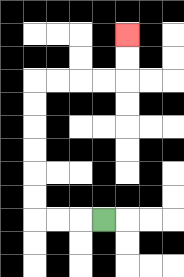{'start': '[4, 9]', 'end': '[5, 1]', 'path_directions': 'L,L,L,U,U,U,U,U,U,R,R,R,R,U,U', 'path_coordinates': '[[4, 9], [3, 9], [2, 9], [1, 9], [1, 8], [1, 7], [1, 6], [1, 5], [1, 4], [1, 3], [2, 3], [3, 3], [4, 3], [5, 3], [5, 2], [5, 1]]'}